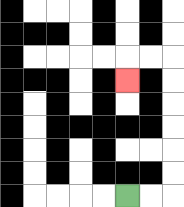{'start': '[5, 8]', 'end': '[5, 3]', 'path_directions': 'R,R,U,U,U,U,U,U,L,L,D', 'path_coordinates': '[[5, 8], [6, 8], [7, 8], [7, 7], [7, 6], [7, 5], [7, 4], [7, 3], [7, 2], [6, 2], [5, 2], [5, 3]]'}